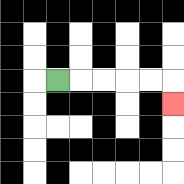{'start': '[2, 3]', 'end': '[7, 4]', 'path_directions': 'R,R,R,R,R,D', 'path_coordinates': '[[2, 3], [3, 3], [4, 3], [5, 3], [6, 3], [7, 3], [7, 4]]'}